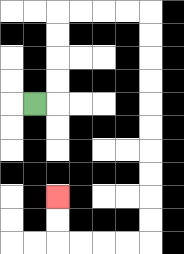{'start': '[1, 4]', 'end': '[2, 8]', 'path_directions': 'R,U,U,U,U,R,R,R,R,D,D,D,D,D,D,D,D,D,D,L,L,L,L,U,U', 'path_coordinates': '[[1, 4], [2, 4], [2, 3], [2, 2], [2, 1], [2, 0], [3, 0], [4, 0], [5, 0], [6, 0], [6, 1], [6, 2], [6, 3], [6, 4], [6, 5], [6, 6], [6, 7], [6, 8], [6, 9], [6, 10], [5, 10], [4, 10], [3, 10], [2, 10], [2, 9], [2, 8]]'}